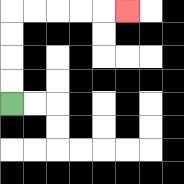{'start': '[0, 4]', 'end': '[5, 0]', 'path_directions': 'U,U,U,U,R,R,R,R,R', 'path_coordinates': '[[0, 4], [0, 3], [0, 2], [0, 1], [0, 0], [1, 0], [2, 0], [3, 0], [4, 0], [5, 0]]'}